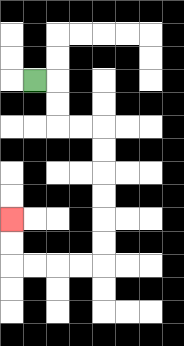{'start': '[1, 3]', 'end': '[0, 9]', 'path_directions': 'R,D,D,R,R,D,D,D,D,D,D,L,L,L,L,U,U', 'path_coordinates': '[[1, 3], [2, 3], [2, 4], [2, 5], [3, 5], [4, 5], [4, 6], [4, 7], [4, 8], [4, 9], [4, 10], [4, 11], [3, 11], [2, 11], [1, 11], [0, 11], [0, 10], [0, 9]]'}